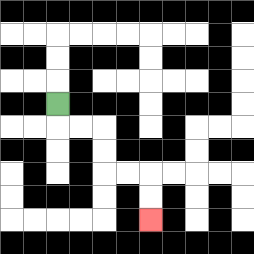{'start': '[2, 4]', 'end': '[6, 9]', 'path_directions': 'D,R,R,D,D,R,R,D,D', 'path_coordinates': '[[2, 4], [2, 5], [3, 5], [4, 5], [4, 6], [4, 7], [5, 7], [6, 7], [6, 8], [6, 9]]'}